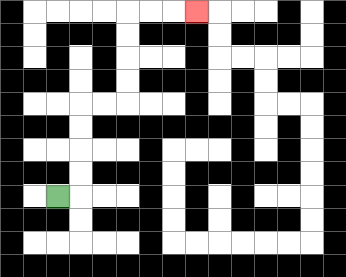{'start': '[2, 8]', 'end': '[8, 0]', 'path_directions': 'R,U,U,U,U,R,R,U,U,U,U,R,R,R', 'path_coordinates': '[[2, 8], [3, 8], [3, 7], [3, 6], [3, 5], [3, 4], [4, 4], [5, 4], [5, 3], [5, 2], [5, 1], [5, 0], [6, 0], [7, 0], [8, 0]]'}